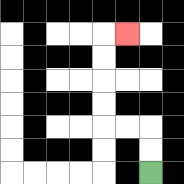{'start': '[6, 7]', 'end': '[5, 1]', 'path_directions': 'U,U,L,L,U,U,U,U,R', 'path_coordinates': '[[6, 7], [6, 6], [6, 5], [5, 5], [4, 5], [4, 4], [4, 3], [4, 2], [4, 1], [5, 1]]'}